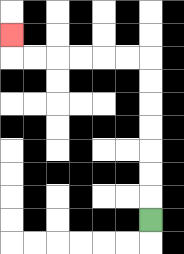{'start': '[6, 9]', 'end': '[0, 1]', 'path_directions': 'U,U,U,U,U,U,U,L,L,L,L,L,L,U', 'path_coordinates': '[[6, 9], [6, 8], [6, 7], [6, 6], [6, 5], [6, 4], [6, 3], [6, 2], [5, 2], [4, 2], [3, 2], [2, 2], [1, 2], [0, 2], [0, 1]]'}